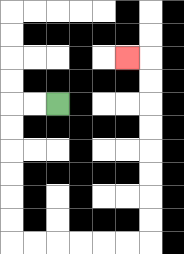{'start': '[2, 4]', 'end': '[5, 2]', 'path_directions': 'L,L,D,D,D,D,D,D,R,R,R,R,R,R,U,U,U,U,U,U,U,U,L', 'path_coordinates': '[[2, 4], [1, 4], [0, 4], [0, 5], [0, 6], [0, 7], [0, 8], [0, 9], [0, 10], [1, 10], [2, 10], [3, 10], [4, 10], [5, 10], [6, 10], [6, 9], [6, 8], [6, 7], [6, 6], [6, 5], [6, 4], [6, 3], [6, 2], [5, 2]]'}